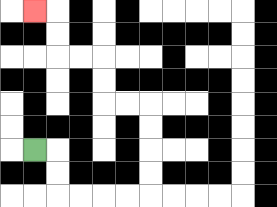{'start': '[1, 6]', 'end': '[1, 0]', 'path_directions': 'R,D,D,R,R,R,R,U,U,U,U,L,L,U,U,L,L,U,U,L', 'path_coordinates': '[[1, 6], [2, 6], [2, 7], [2, 8], [3, 8], [4, 8], [5, 8], [6, 8], [6, 7], [6, 6], [6, 5], [6, 4], [5, 4], [4, 4], [4, 3], [4, 2], [3, 2], [2, 2], [2, 1], [2, 0], [1, 0]]'}